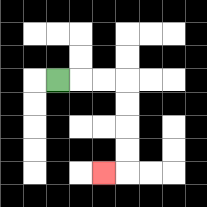{'start': '[2, 3]', 'end': '[4, 7]', 'path_directions': 'R,R,R,D,D,D,D,L', 'path_coordinates': '[[2, 3], [3, 3], [4, 3], [5, 3], [5, 4], [5, 5], [5, 6], [5, 7], [4, 7]]'}